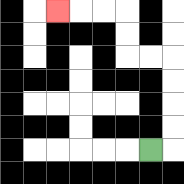{'start': '[6, 6]', 'end': '[2, 0]', 'path_directions': 'R,U,U,U,U,L,L,U,U,L,L,L', 'path_coordinates': '[[6, 6], [7, 6], [7, 5], [7, 4], [7, 3], [7, 2], [6, 2], [5, 2], [5, 1], [5, 0], [4, 0], [3, 0], [2, 0]]'}